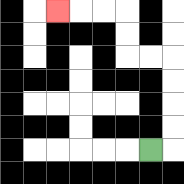{'start': '[6, 6]', 'end': '[2, 0]', 'path_directions': 'R,U,U,U,U,L,L,U,U,L,L,L', 'path_coordinates': '[[6, 6], [7, 6], [7, 5], [7, 4], [7, 3], [7, 2], [6, 2], [5, 2], [5, 1], [5, 0], [4, 0], [3, 0], [2, 0]]'}